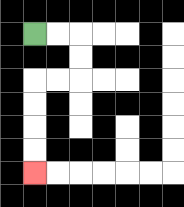{'start': '[1, 1]', 'end': '[1, 7]', 'path_directions': 'R,R,D,D,L,L,D,D,D,D', 'path_coordinates': '[[1, 1], [2, 1], [3, 1], [3, 2], [3, 3], [2, 3], [1, 3], [1, 4], [1, 5], [1, 6], [1, 7]]'}